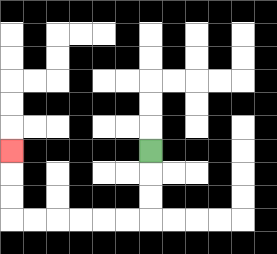{'start': '[6, 6]', 'end': '[0, 6]', 'path_directions': 'D,D,D,L,L,L,L,L,L,U,U,U', 'path_coordinates': '[[6, 6], [6, 7], [6, 8], [6, 9], [5, 9], [4, 9], [3, 9], [2, 9], [1, 9], [0, 9], [0, 8], [0, 7], [0, 6]]'}